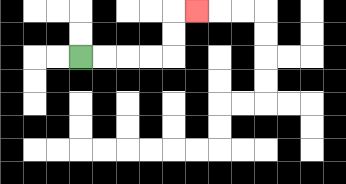{'start': '[3, 2]', 'end': '[8, 0]', 'path_directions': 'R,R,R,R,U,U,R', 'path_coordinates': '[[3, 2], [4, 2], [5, 2], [6, 2], [7, 2], [7, 1], [7, 0], [8, 0]]'}